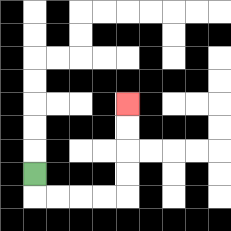{'start': '[1, 7]', 'end': '[5, 4]', 'path_directions': 'D,R,R,R,R,U,U,U,U', 'path_coordinates': '[[1, 7], [1, 8], [2, 8], [3, 8], [4, 8], [5, 8], [5, 7], [5, 6], [5, 5], [5, 4]]'}